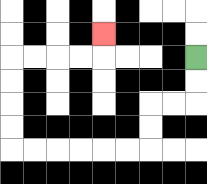{'start': '[8, 2]', 'end': '[4, 1]', 'path_directions': 'D,D,L,L,D,D,L,L,L,L,L,L,U,U,U,U,R,R,R,R,U', 'path_coordinates': '[[8, 2], [8, 3], [8, 4], [7, 4], [6, 4], [6, 5], [6, 6], [5, 6], [4, 6], [3, 6], [2, 6], [1, 6], [0, 6], [0, 5], [0, 4], [0, 3], [0, 2], [1, 2], [2, 2], [3, 2], [4, 2], [4, 1]]'}